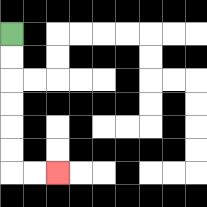{'start': '[0, 1]', 'end': '[2, 7]', 'path_directions': 'D,D,D,D,D,D,R,R', 'path_coordinates': '[[0, 1], [0, 2], [0, 3], [0, 4], [0, 5], [0, 6], [0, 7], [1, 7], [2, 7]]'}